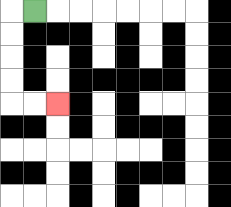{'start': '[1, 0]', 'end': '[2, 4]', 'path_directions': 'L,D,D,D,D,R,R', 'path_coordinates': '[[1, 0], [0, 0], [0, 1], [0, 2], [0, 3], [0, 4], [1, 4], [2, 4]]'}